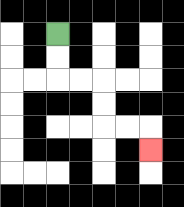{'start': '[2, 1]', 'end': '[6, 6]', 'path_directions': 'D,D,R,R,D,D,R,R,D', 'path_coordinates': '[[2, 1], [2, 2], [2, 3], [3, 3], [4, 3], [4, 4], [4, 5], [5, 5], [6, 5], [6, 6]]'}